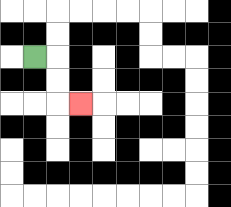{'start': '[1, 2]', 'end': '[3, 4]', 'path_directions': 'R,D,D,R', 'path_coordinates': '[[1, 2], [2, 2], [2, 3], [2, 4], [3, 4]]'}